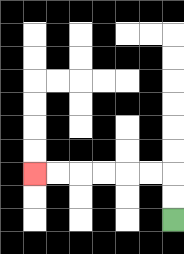{'start': '[7, 9]', 'end': '[1, 7]', 'path_directions': 'U,U,L,L,L,L,L,L', 'path_coordinates': '[[7, 9], [7, 8], [7, 7], [6, 7], [5, 7], [4, 7], [3, 7], [2, 7], [1, 7]]'}